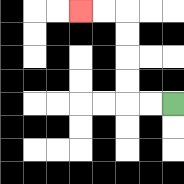{'start': '[7, 4]', 'end': '[3, 0]', 'path_directions': 'L,L,U,U,U,U,L,L', 'path_coordinates': '[[7, 4], [6, 4], [5, 4], [5, 3], [5, 2], [5, 1], [5, 0], [4, 0], [3, 0]]'}